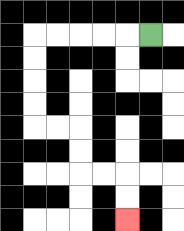{'start': '[6, 1]', 'end': '[5, 9]', 'path_directions': 'L,L,L,L,L,D,D,D,D,R,R,D,D,R,R,D,D', 'path_coordinates': '[[6, 1], [5, 1], [4, 1], [3, 1], [2, 1], [1, 1], [1, 2], [1, 3], [1, 4], [1, 5], [2, 5], [3, 5], [3, 6], [3, 7], [4, 7], [5, 7], [5, 8], [5, 9]]'}